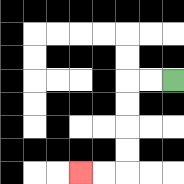{'start': '[7, 3]', 'end': '[3, 7]', 'path_directions': 'L,L,D,D,D,D,L,L', 'path_coordinates': '[[7, 3], [6, 3], [5, 3], [5, 4], [5, 5], [5, 6], [5, 7], [4, 7], [3, 7]]'}